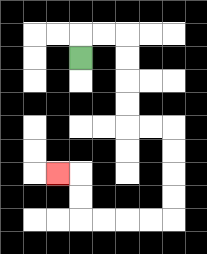{'start': '[3, 2]', 'end': '[2, 7]', 'path_directions': 'U,R,R,D,D,D,D,R,R,D,D,D,D,L,L,L,L,U,U,L', 'path_coordinates': '[[3, 2], [3, 1], [4, 1], [5, 1], [5, 2], [5, 3], [5, 4], [5, 5], [6, 5], [7, 5], [7, 6], [7, 7], [7, 8], [7, 9], [6, 9], [5, 9], [4, 9], [3, 9], [3, 8], [3, 7], [2, 7]]'}